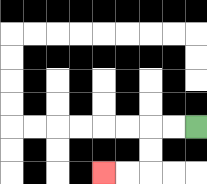{'start': '[8, 5]', 'end': '[4, 7]', 'path_directions': 'L,L,D,D,L,L', 'path_coordinates': '[[8, 5], [7, 5], [6, 5], [6, 6], [6, 7], [5, 7], [4, 7]]'}